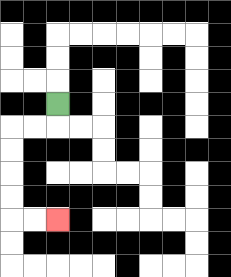{'start': '[2, 4]', 'end': '[2, 9]', 'path_directions': 'D,L,L,D,D,D,D,R,R', 'path_coordinates': '[[2, 4], [2, 5], [1, 5], [0, 5], [0, 6], [0, 7], [0, 8], [0, 9], [1, 9], [2, 9]]'}